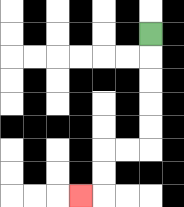{'start': '[6, 1]', 'end': '[3, 8]', 'path_directions': 'D,D,D,D,D,L,L,D,D,L', 'path_coordinates': '[[6, 1], [6, 2], [6, 3], [6, 4], [6, 5], [6, 6], [5, 6], [4, 6], [4, 7], [4, 8], [3, 8]]'}